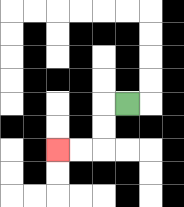{'start': '[5, 4]', 'end': '[2, 6]', 'path_directions': 'L,D,D,L,L', 'path_coordinates': '[[5, 4], [4, 4], [4, 5], [4, 6], [3, 6], [2, 6]]'}